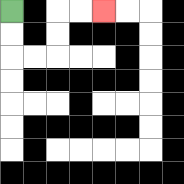{'start': '[0, 0]', 'end': '[4, 0]', 'path_directions': 'D,D,R,R,U,U,R,R', 'path_coordinates': '[[0, 0], [0, 1], [0, 2], [1, 2], [2, 2], [2, 1], [2, 0], [3, 0], [4, 0]]'}